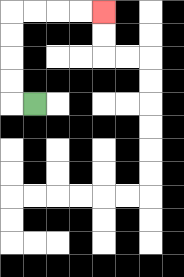{'start': '[1, 4]', 'end': '[4, 0]', 'path_directions': 'L,U,U,U,U,R,R,R,R', 'path_coordinates': '[[1, 4], [0, 4], [0, 3], [0, 2], [0, 1], [0, 0], [1, 0], [2, 0], [3, 0], [4, 0]]'}